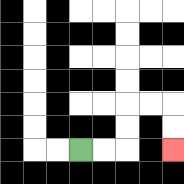{'start': '[3, 6]', 'end': '[7, 6]', 'path_directions': 'R,R,U,U,R,R,D,D', 'path_coordinates': '[[3, 6], [4, 6], [5, 6], [5, 5], [5, 4], [6, 4], [7, 4], [7, 5], [7, 6]]'}